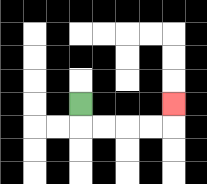{'start': '[3, 4]', 'end': '[7, 4]', 'path_directions': 'D,R,R,R,R,U', 'path_coordinates': '[[3, 4], [3, 5], [4, 5], [5, 5], [6, 5], [7, 5], [7, 4]]'}